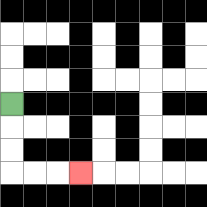{'start': '[0, 4]', 'end': '[3, 7]', 'path_directions': 'D,D,D,R,R,R', 'path_coordinates': '[[0, 4], [0, 5], [0, 6], [0, 7], [1, 7], [2, 7], [3, 7]]'}